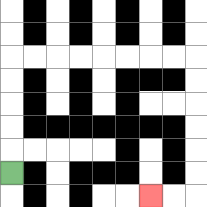{'start': '[0, 7]', 'end': '[6, 8]', 'path_directions': 'U,U,U,U,U,R,R,R,R,R,R,R,R,D,D,D,D,D,D,L,L', 'path_coordinates': '[[0, 7], [0, 6], [0, 5], [0, 4], [0, 3], [0, 2], [1, 2], [2, 2], [3, 2], [4, 2], [5, 2], [6, 2], [7, 2], [8, 2], [8, 3], [8, 4], [8, 5], [8, 6], [8, 7], [8, 8], [7, 8], [6, 8]]'}